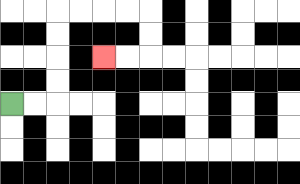{'start': '[0, 4]', 'end': '[4, 2]', 'path_directions': 'R,R,U,U,U,U,R,R,R,R,D,D,L,L', 'path_coordinates': '[[0, 4], [1, 4], [2, 4], [2, 3], [2, 2], [2, 1], [2, 0], [3, 0], [4, 0], [5, 0], [6, 0], [6, 1], [6, 2], [5, 2], [4, 2]]'}